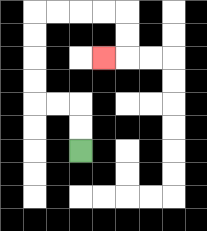{'start': '[3, 6]', 'end': '[4, 2]', 'path_directions': 'U,U,L,L,U,U,U,U,R,R,R,R,D,D,L', 'path_coordinates': '[[3, 6], [3, 5], [3, 4], [2, 4], [1, 4], [1, 3], [1, 2], [1, 1], [1, 0], [2, 0], [3, 0], [4, 0], [5, 0], [5, 1], [5, 2], [4, 2]]'}